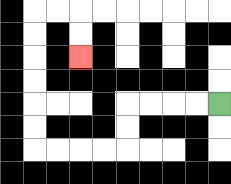{'start': '[9, 4]', 'end': '[3, 2]', 'path_directions': 'L,L,L,L,D,D,L,L,L,L,U,U,U,U,U,U,R,R,D,D', 'path_coordinates': '[[9, 4], [8, 4], [7, 4], [6, 4], [5, 4], [5, 5], [5, 6], [4, 6], [3, 6], [2, 6], [1, 6], [1, 5], [1, 4], [1, 3], [1, 2], [1, 1], [1, 0], [2, 0], [3, 0], [3, 1], [3, 2]]'}